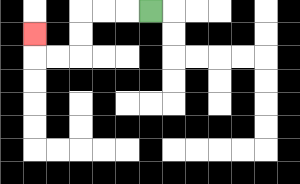{'start': '[6, 0]', 'end': '[1, 1]', 'path_directions': 'L,L,L,D,D,L,L,U', 'path_coordinates': '[[6, 0], [5, 0], [4, 0], [3, 0], [3, 1], [3, 2], [2, 2], [1, 2], [1, 1]]'}